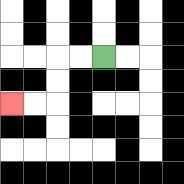{'start': '[4, 2]', 'end': '[0, 4]', 'path_directions': 'L,L,D,D,L,L', 'path_coordinates': '[[4, 2], [3, 2], [2, 2], [2, 3], [2, 4], [1, 4], [0, 4]]'}